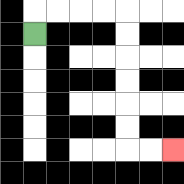{'start': '[1, 1]', 'end': '[7, 6]', 'path_directions': 'U,R,R,R,R,D,D,D,D,D,D,R,R', 'path_coordinates': '[[1, 1], [1, 0], [2, 0], [3, 0], [4, 0], [5, 0], [5, 1], [5, 2], [5, 3], [5, 4], [5, 5], [5, 6], [6, 6], [7, 6]]'}